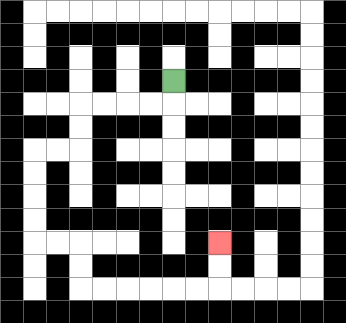{'start': '[7, 3]', 'end': '[9, 10]', 'path_directions': 'D,L,L,L,L,D,D,L,L,D,D,D,D,R,R,D,D,R,R,R,R,R,R,U,U', 'path_coordinates': '[[7, 3], [7, 4], [6, 4], [5, 4], [4, 4], [3, 4], [3, 5], [3, 6], [2, 6], [1, 6], [1, 7], [1, 8], [1, 9], [1, 10], [2, 10], [3, 10], [3, 11], [3, 12], [4, 12], [5, 12], [6, 12], [7, 12], [8, 12], [9, 12], [9, 11], [9, 10]]'}